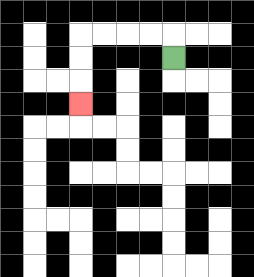{'start': '[7, 2]', 'end': '[3, 4]', 'path_directions': 'U,L,L,L,L,D,D,D', 'path_coordinates': '[[7, 2], [7, 1], [6, 1], [5, 1], [4, 1], [3, 1], [3, 2], [3, 3], [3, 4]]'}